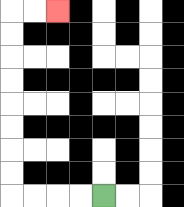{'start': '[4, 8]', 'end': '[2, 0]', 'path_directions': 'L,L,L,L,U,U,U,U,U,U,U,U,R,R', 'path_coordinates': '[[4, 8], [3, 8], [2, 8], [1, 8], [0, 8], [0, 7], [0, 6], [0, 5], [0, 4], [0, 3], [0, 2], [0, 1], [0, 0], [1, 0], [2, 0]]'}